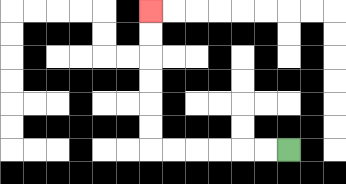{'start': '[12, 6]', 'end': '[6, 0]', 'path_directions': 'L,L,L,L,L,L,U,U,U,U,U,U', 'path_coordinates': '[[12, 6], [11, 6], [10, 6], [9, 6], [8, 6], [7, 6], [6, 6], [6, 5], [6, 4], [6, 3], [6, 2], [6, 1], [6, 0]]'}